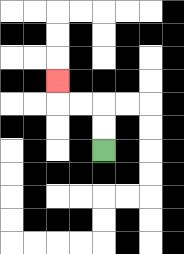{'start': '[4, 6]', 'end': '[2, 3]', 'path_directions': 'U,U,L,L,U', 'path_coordinates': '[[4, 6], [4, 5], [4, 4], [3, 4], [2, 4], [2, 3]]'}